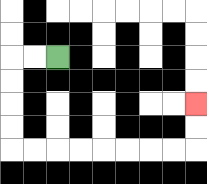{'start': '[2, 2]', 'end': '[8, 4]', 'path_directions': 'L,L,D,D,D,D,R,R,R,R,R,R,R,R,U,U', 'path_coordinates': '[[2, 2], [1, 2], [0, 2], [0, 3], [0, 4], [0, 5], [0, 6], [1, 6], [2, 6], [3, 6], [4, 6], [5, 6], [6, 6], [7, 6], [8, 6], [8, 5], [8, 4]]'}